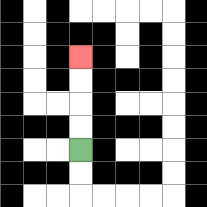{'start': '[3, 6]', 'end': '[3, 2]', 'path_directions': 'U,U,U,U', 'path_coordinates': '[[3, 6], [3, 5], [3, 4], [3, 3], [3, 2]]'}